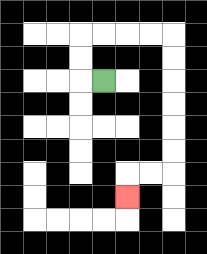{'start': '[4, 3]', 'end': '[5, 8]', 'path_directions': 'L,U,U,R,R,R,R,D,D,D,D,D,D,L,L,D', 'path_coordinates': '[[4, 3], [3, 3], [3, 2], [3, 1], [4, 1], [5, 1], [6, 1], [7, 1], [7, 2], [7, 3], [7, 4], [7, 5], [7, 6], [7, 7], [6, 7], [5, 7], [5, 8]]'}